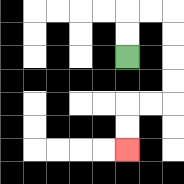{'start': '[5, 2]', 'end': '[5, 6]', 'path_directions': 'U,U,R,R,D,D,D,D,L,L,D,D', 'path_coordinates': '[[5, 2], [5, 1], [5, 0], [6, 0], [7, 0], [7, 1], [7, 2], [7, 3], [7, 4], [6, 4], [5, 4], [5, 5], [5, 6]]'}